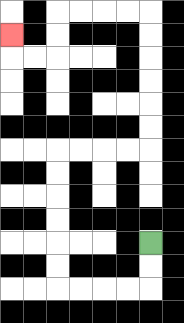{'start': '[6, 10]', 'end': '[0, 1]', 'path_directions': 'D,D,L,L,L,L,U,U,U,U,U,U,R,R,R,R,U,U,U,U,U,U,L,L,L,L,D,D,L,L,U', 'path_coordinates': '[[6, 10], [6, 11], [6, 12], [5, 12], [4, 12], [3, 12], [2, 12], [2, 11], [2, 10], [2, 9], [2, 8], [2, 7], [2, 6], [3, 6], [4, 6], [5, 6], [6, 6], [6, 5], [6, 4], [6, 3], [6, 2], [6, 1], [6, 0], [5, 0], [4, 0], [3, 0], [2, 0], [2, 1], [2, 2], [1, 2], [0, 2], [0, 1]]'}